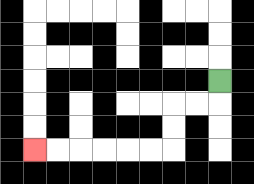{'start': '[9, 3]', 'end': '[1, 6]', 'path_directions': 'D,L,L,D,D,L,L,L,L,L,L', 'path_coordinates': '[[9, 3], [9, 4], [8, 4], [7, 4], [7, 5], [7, 6], [6, 6], [5, 6], [4, 6], [3, 6], [2, 6], [1, 6]]'}